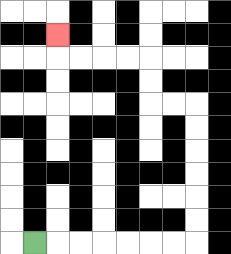{'start': '[1, 10]', 'end': '[2, 1]', 'path_directions': 'R,R,R,R,R,R,R,U,U,U,U,U,U,L,L,U,U,L,L,L,L,U', 'path_coordinates': '[[1, 10], [2, 10], [3, 10], [4, 10], [5, 10], [6, 10], [7, 10], [8, 10], [8, 9], [8, 8], [8, 7], [8, 6], [8, 5], [8, 4], [7, 4], [6, 4], [6, 3], [6, 2], [5, 2], [4, 2], [3, 2], [2, 2], [2, 1]]'}